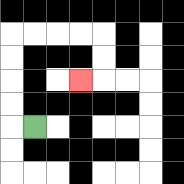{'start': '[1, 5]', 'end': '[3, 3]', 'path_directions': 'L,U,U,U,U,R,R,R,R,D,D,L', 'path_coordinates': '[[1, 5], [0, 5], [0, 4], [0, 3], [0, 2], [0, 1], [1, 1], [2, 1], [3, 1], [4, 1], [4, 2], [4, 3], [3, 3]]'}